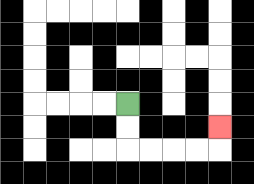{'start': '[5, 4]', 'end': '[9, 5]', 'path_directions': 'D,D,R,R,R,R,U', 'path_coordinates': '[[5, 4], [5, 5], [5, 6], [6, 6], [7, 6], [8, 6], [9, 6], [9, 5]]'}